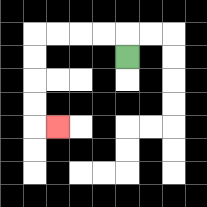{'start': '[5, 2]', 'end': '[2, 5]', 'path_directions': 'U,L,L,L,L,D,D,D,D,R', 'path_coordinates': '[[5, 2], [5, 1], [4, 1], [3, 1], [2, 1], [1, 1], [1, 2], [1, 3], [1, 4], [1, 5], [2, 5]]'}